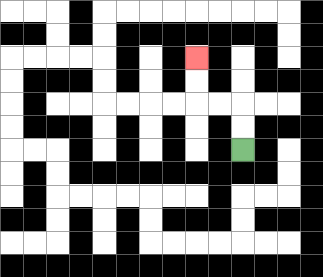{'start': '[10, 6]', 'end': '[8, 2]', 'path_directions': 'U,U,L,L,U,U', 'path_coordinates': '[[10, 6], [10, 5], [10, 4], [9, 4], [8, 4], [8, 3], [8, 2]]'}